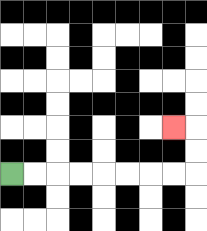{'start': '[0, 7]', 'end': '[7, 5]', 'path_directions': 'R,R,R,R,R,R,R,R,U,U,L', 'path_coordinates': '[[0, 7], [1, 7], [2, 7], [3, 7], [4, 7], [5, 7], [6, 7], [7, 7], [8, 7], [8, 6], [8, 5], [7, 5]]'}